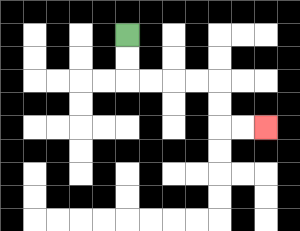{'start': '[5, 1]', 'end': '[11, 5]', 'path_directions': 'D,D,R,R,R,R,D,D,R,R', 'path_coordinates': '[[5, 1], [5, 2], [5, 3], [6, 3], [7, 3], [8, 3], [9, 3], [9, 4], [9, 5], [10, 5], [11, 5]]'}